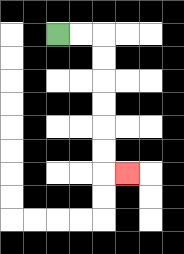{'start': '[2, 1]', 'end': '[5, 7]', 'path_directions': 'R,R,D,D,D,D,D,D,R', 'path_coordinates': '[[2, 1], [3, 1], [4, 1], [4, 2], [4, 3], [4, 4], [4, 5], [4, 6], [4, 7], [5, 7]]'}